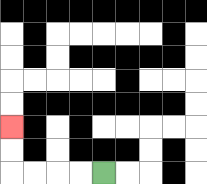{'start': '[4, 7]', 'end': '[0, 5]', 'path_directions': 'L,L,L,L,U,U', 'path_coordinates': '[[4, 7], [3, 7], [2, 7], [1, 7], [0, 7], [0, 6], [0, 5]]'}